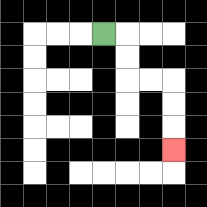{'start': '[4, 1]', 'end': '[7, 6]', 'path_directions': 'R,D,D,R,R,D,D,D', 'path_coordinates': '[[4, 1], [5, 1], [5, 2], [5, 3], [6, 3], [7, 3], [7, 4], [7, 5], [7, 6]]'}